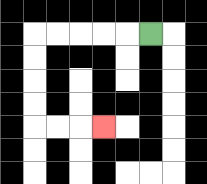{'start': '[6, 1]', 'end': '[4, 5]', 'path_directions': 'L,L,L,L,L,D,D,D,D,R,R,R', 'path_coordinates': '[[6, 1], [5, 1], [4, 1], [3, 1], [2, 1], [1, 1], [1, 2], [1, 3], [1, 4], [1, 5], [2, 5], [3, 5], [4, 5]]'}